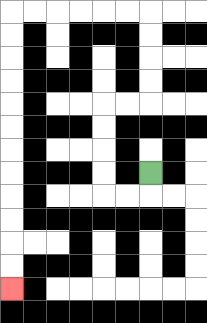{'start': '[6, 7]', 'end': '[0, 12]', 'path_directions': 'D,L,L,U,U,U,U,R,R,U,U,U,U,L,L,L,L,L,L,D,D,D,D,D,D,D,D,D,D,D,D', 'path_coordinates': '[[6, 7], [6, 8], [5, 8], [4, 8], [4, 7], [4, 6], [4, 5], [4, 4], [5, 4], [6, 4], [6, 3], [6, 2], [6, 1], [6, 0], [5, 0], [4, 0], [3, 0], [2, 0], [1, 0], [0, 0], [0, 1], [0, 2], [0, 3], [0, 4], [0, 5], [0, 6], [0, 7], [0, 8], [0, 9], [0, 10], [0, 11], [0, 12]]'}